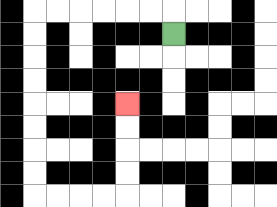{'start': '[7, 1]', 'end': '[5, 4]', 'path_directions': 'U,L,L,L,L,L,L,D,D,D,D,D,D,D,D,R,R,R,R,U,U,U,U', 'path_coordinates': '[[7, 1], [7, 0], [6, 0], [5, 0], [4, 0], [3, 0], [2, 0], [1, 0], [1, 1], [1, 2], [1, 3], [1, 4], [1, 5], [1, 6], [1, 7], [1, 8], [2, 8], [3, 8], [4, 8], [5, 8], [5, 7], [5, 6], [5, 5], [5, 4]]'}